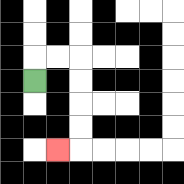{'start': '[1, 3]', 'end': '[2, 6]', 'path_directions': 'U,R,R,D,D,D,D,L', 'path_coordinates': '[[1, 3], [1, 2], [2, 2], [3, 2], [3, 3], [3, 4], [3, 5], [3, 6], [2, 6]]'}